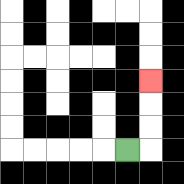{'start': '[5, 6]', 'end': '[6, 3]', 'path_directions': 'R,U,U,U', 'path_coordinates': '[[5, 6], [6, 6], [6, 5], [6, 4], [6, 3]]'}